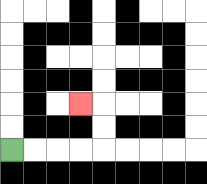{'start': '[0, 6]', 'end': '[3, 4]', 'path_directions': 'R,R,R,R,U,U,L', 'path_coordinates': '[[0, 6], [1, 6], [2, 6], [3, 6], [4, 6], [4, 5], [4, 4], [3, 4]]'}